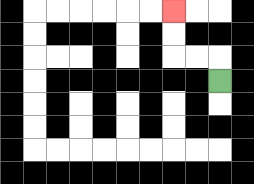{'start': '[9, 3]', 'end': '[7, 0]', 'path_directions': 'U,L,L,U,U', 'path_coordinates': '[[9, 3], [9, 2], [8, 2], [7, 2], [7, 1], [7, 0]]'}